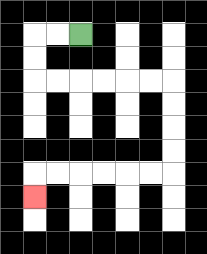{'start': '[3, 1]', 'end': '[1, 8]', 'path_directions': 'L,L,D,D,R,R,R,R,R,R,D,D,D,D,L,L,L,L,L,L,D', 'path_coordinates': '[[3, 1], [2, 1], [1, 1], [1, 2], [1, 3], [2, 3], [3, 3], [4, 3], [5, 3], [6, 3], [7, 3], [7, 4], [7, 5], [7, 6], [7, 7], [6, 7], [5, 7], [4, 7], [3, 7], [2, 7], [1, 7], [1, 8]]'}